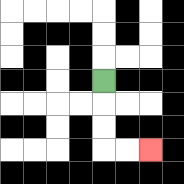{'start': '[4, 3]', 'end': '[6, 6]', 'path_directions': 'D,D,D,R,R', 'path_coordinates': '[[4, 3], [4, 4], [4, 5], [4, 6], [5, 6], [6, 6]]'}